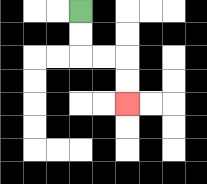{'start': '[3, 0]', 'end': '[5, 4]', 'path_directions': 'D,D,R,R,D,D', 'path_coordinates': '[[3, 0], [3, 1], [3, 2], [4, 2], [5, 2], [5, 3], [5, 4]]'}